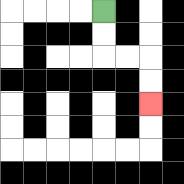{'start': '[4, 0]', 'end': '[6, 4]', 'path_directions': 'D,D,R,R,D,D', 'path_coordinates': '[[4, 0], [4, 1], [4, 2], [5, 2], [6, 2], [6, 3], [6, 4]]'}